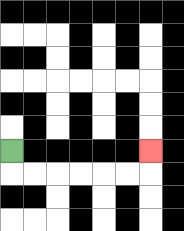{'start': '[0, 6]', 'end': '[6, 6]', 'path_directions': 'D,R,R,R,R,R,R,U', 'path_coordinates': '[[0, 6], [0, 7], [1, 7], [2, 7], [3, 7], [4, 7], [5, 7], [6, 7], [6, 6]]'}